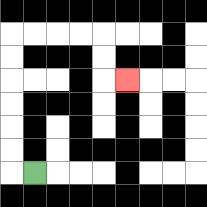{'start': '[1, 7]', 'end': '[5, 3]', 'path_directions': 'L,U,U,U,U,U,U,R,R,R,R,D,D,R', 'path_coordinates': '[[1, 7], [0, 7], [0, 6], [0, 5], [0, 4], [0, 3], [0, 2], [0, 1], [1, 1], [2, 1], [3, 1], [4, 1], [4, 2], [4, 3], [5, 3]]'}